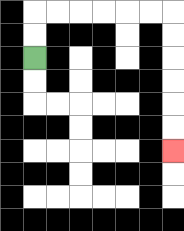{'start': '[1, 2]', 'end': '[7, 6]', 'path_directions': 'U,U,R,R,R,R,R,R,D,D,D,D,D,D', 'path_coordinates': '[[1, 2], [1, 1], [1, 0], [2, 0], [3, 0], [4, 0], [5, 0], [6, 0], [7, 0], [7, 1], [7, 2], [7, 3], [7, 4], [7, 5], [7, 6]]'}